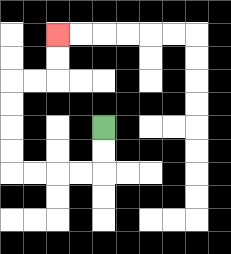{'start': '[4, 5]', 'end': '[2, 1]', 'path_directions': 'D,D,L,L,L,L,U,U,U,U,R,R,U,U', 'path_coordinates': '[[4, 5], [4, 6], [4, 7], [3, 7], [2, 7], [1, 7], [0, 7], [0, 6], [0, 5], [0, 4], [0, 3], [1, 3], [2, 3], [2, 2], [2, 1]]'}